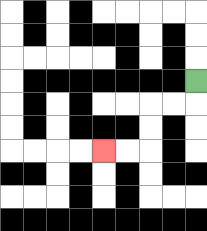{'start': '[8, 3]', 'end': '[4, 6]', 'path_directions': 'D,L,L,D,D,L,L', 'path_coordinates': '[[8, 3], [8, 4], [7, 4], [6, 4], [6, 5], [6, 6], [5, 6], [4, 6]]'}